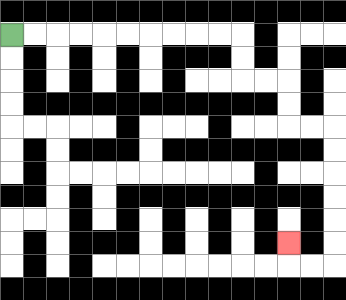{'start': '[0, 1]', 'end': '[12, 10]', 'path_directions': 'R,R,R,R,R,R,R,R,R,R,D,D,R,R,D,D,R,R,D,D,D,D,D,D,L,L,U', 'path_coordinates': '[[0, 1], [1, 1], [2, 1], [3, 1], [4, 1], [5, 1], [6, 1], [7, 1], [8, 1], [9, 1], [10, 1], [10, 2], [10, 3], [11, 3], [12, 3], [12, 4], [12, 5], [13, 5], [14, 5], [14, 6], [14, 7], [14, 8], [14, 9], [14, 10], [14, 11], [13, 11], [12, 11], [12, 10]]'}